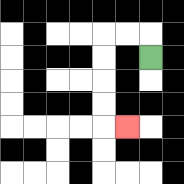{'start': '[6, 2]', 'end': '[5, 5]', 'path_directions': 'U,L,L,D,D,D,D,R', 'path_coordinates': '[[6, 2], [6, 1], [5, 1], [4, 1], [4, 2], [4, 3], [4, 4], [4, 5], [5, 5]]'}